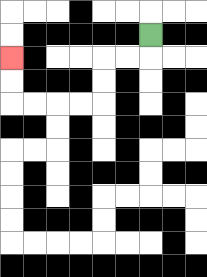{'start': '[6, 1]', 'end': '[0, 2]', 'path_directions': 'D,L,L,D,D,L,L,L,L,U,U', 'path_coordinates': '[[6, 1], [6, 2], [5, 2], [4, 2], [4, 3], [4, 4], [3, 4], [2, 4], [1, 4], [0, 4], [0, 3], [0, 2]]'}